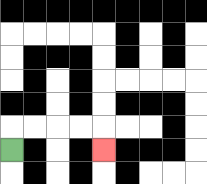{'start': '[0, 6]', 'end': '[4, 6]', 'path_directions': 'U,R,R,R,R,D', 'path_coordinates': '[[0, 6], [0, 5], [1, 5], [2, 5], [3, 5], [4, 5], [4, 6]]'}